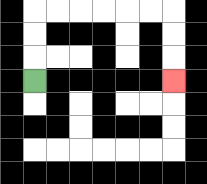{'start': '[1, 3]', 'end': '[7, 3]', 'path_directions': 'U,U,U,R,R,R,R,R,R,D,D,D', 'path_coordinates': '[[1, 3], [1, 2], [1, 1], [1, 0], [2, 0], [3, 0], [4, 0], [5, 0], [6, 0], [7, 0], [7, 1], [7, 2], [7, 3]]'}